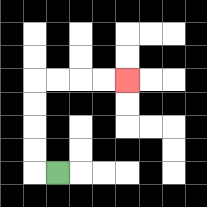{'start': '[2, 7]', 'end': '[5, 3]', 'path_directions': 'L,U,U,U,U,R,R,R,R', 'path_coordinates': '[[2, 7], [1, 7], [1, 6], [1, 5], [1, 4], [1, 3], [2, 3], [3, 3], [4, 3], [5, 3]]'}